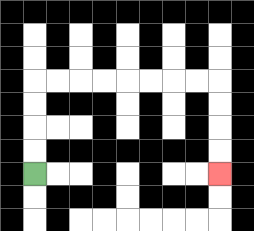{'start': '[1, 7]', 'end': '[9, 7]', 'path_directions': 'U,U,U,U,R,R,R,R,R,R,R,R,D,D,D,D', 'path_coordinates': '[[1, 7], [1, 6], [1, 5], [1, 4], [1, 3], [2, 3], [3, 3], [4, 3], [5, 3], [6, 3], [7, 3], [8, 3], [9, 3], [9, 4], [9, 5], [9, 6], [9, 7]]'}